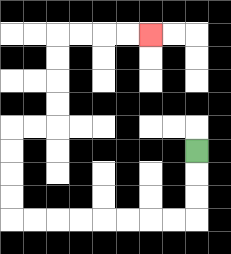{'start': '[8, 6]', 'end': '[6, 1]', 'path_directions': 'D,D,D,L,L,L,L,L,L,L,L,U,U,U,U,R,R,U,U,U,U,R,R,R,R', 'path_coordinates': '[[8, 6], [8, 7], [8, 8], [8, 9], [7, 9], [6, 9], [5, 9], [4, 9], [3, 9], [2, 9], [1, 9], [0, 9], [0, 8], [0, 7], [0, 6], [0, 5], [1, 5], [2, 5], [2, 4], [2, 3], [2, 2], [2, 1], [3, 1], [4, 1], [5, 1], [6, 1]]'}